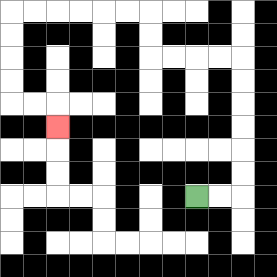{'start': '[8, 8]', 'end': '[2, 5]', 'path_directions': 'R,R,U,U,U,U,U,U,L,L,L,L,U,U,L,L,L,L,L,L,D,D,D,D,R,R,D', 'path_coordinates': '[[8, 8], [9, 8], [10, 8], [10, 7], [10, 6], [10, 5], [10, 4], [10, 3], [10, 2], [9, 2], [8, 2], [7, 2], [6, 2], [6, 1], [6, 0], [5, 0], [4, 0], [3, 0], [2, 0], [1, 0], [0, 0], [0, 1], [0, 2], [0, 3], [0, 4], [1, 4], [2, 4], [2, 5]]'}